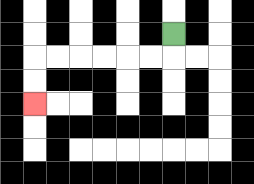{'start': '[7, 1]', 'end': '[1, 4]', 'path_directions': 'D,L,L,L,L,L,L,D,D', 'path_coordinates': '[[7, 1], [7, 2], [6, 2], [5, 2], [4, 2], [3, 2], [2, 2], [1, 2], [1, 3], [1, 4]]'}